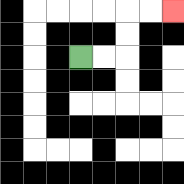{'start': '[3, 2]', 'end': '[7, 0]', 'path_directions': 'R,R,U,U,R,R', 'path_coordinates': '[[3, 2], [4, 2], [5, 2], [5, 1], [5, 0], [6, 0], [7, 0]]'}